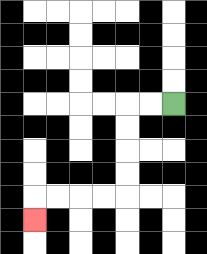{'start': '[7, 4]', 'end': '[1, 9]', 'path_directions': 'L,L,D,D,D,D,L,L,L,L,D', 'path_coordinates': '[[7, 4], [6, 4], [5, 4], [5, 5], [5, 6], [5, 7], [5, 8], [4, 8], [3, 8], [2, 8], [1, 8], [1, 9]]'}